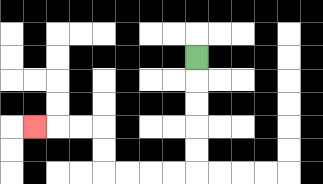{'start': '[8, 2]', 'end': '[1, 5]', 'path_directions': 'D,D,D,D,D,L,L,L,L,U,U,L,L,L', 'path_coordinates': '[[8, 2], [8, 3], [8, 4], [8, 5], [8, 6], [8, 7], [7, 7], [6, 7], [5, 7], [4, 7], [4, 6], [4, 5], [3, 5], [2, 5], [1, 5]]'}